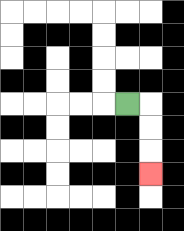{'start': '[5, 4]', 'end': '[6, 7]', 'path_directions': 'R,D,D,D', 'path_coordinates': '[[5, 4], [6, 4], [6, 5], [6, 6], [6, 7]]'}